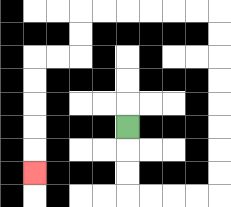{'start': '[5, 5]', 'end': '[1, 7]', 'path_directions': 'D,D,D,R,R,R,R,U,U,U,U,U,U,U,U,L,L,L,L,L,L,D,D,L,L,D,D,D,D,D', 'path_coordinates': '[[5, 5], [5, 6], [5, 7], [5, 8], [6, 8], [7, 8], [8, 8], [9, 8], [9, 7], [9, 6], [9, 5], [9, 4], [9, 3], [9, 2], [9, 1], [9, 0], [8, 0], [7, 0], [6, 0], [5, 0], [4, 0], [3, 0], [3, 1], [3, 2], [2, 2], [1, 2], [1, 3], [1, 4], [1, 5], [1, 6], [1, 7]]'}